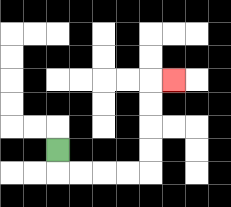{'start': '[2, 6]', 'end': '[7, 3]', 'path_directions': 'D,R,R,R,R,U,U,U,U,R', 'path_coordinates': '[[2, 6], [2, 7], [3, 7], [4, 7], [5, 7], [6, 7], [6, 6], [6, 5], [6, 4], [6, 3], [7, 3]]'}